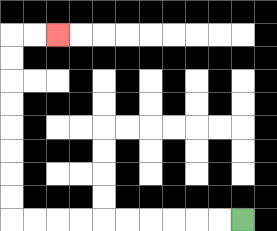{'start': '[10, 9]', 'end': '[2, 1]', 'path_directions': 'L,L,L,L,L,L,L,L,L,L,U,U,U,U,U,U,U,U,R,R', 'path_coordinates': '[[10, 9], [9, 9], [8, 9], [7, 9], [6, 9], [5, 9], [4, 9], [3, 9], [2, 9], [1, 9], [0, 9], [0, 8], [0, 7], [0, 6], [0, 5], [0, 4], [0, 3], [0, 2], [0, 1], [1, 1], [2, 1]]'}